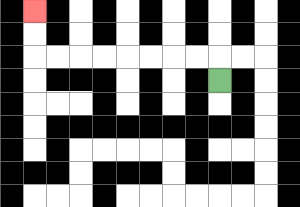{'start': '[9, 3]', 'end': '[1, 0]', 'path_directions': 'U,L,L,L,L,L,L,L,L,U,U', 'path_coordinates': '[[9, 3], [9, 2], [8, 2], [7, 2], [6, 2], [5, 2], [4, 2], [3, 2], [2, 2], [1, 2], [1, 1], [1, 0]]'}